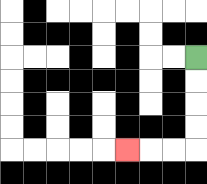{'start': '[8, 2]', 'end': '[5, 6]', 'path_directions': 'D,D,D,D,L,L,L', 'path_coordinates': '[[8, 2], [8, 3], [8, 4], [8, 5], [8, 6], [7, 6], [6, 6], [5, 6]]'}